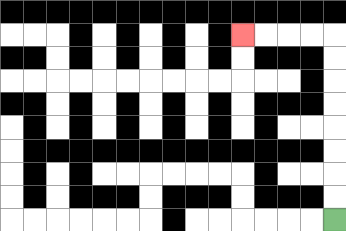{'start': '[14, 9]', 'end': '[10, 1]', 'path_directions': 'U,U,U,U,U,U,U,U,L,L,L,L', 'path_coordinates': '[[14, 9], [14, 8], [14, 7], [14, 6], [14, 5], [14, 4], [14, 3], [14, 2], [14, 1], [13, 1], [12, 1], [11, 1], [10, 1]]'}